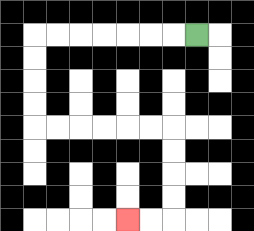{'start': '[8, 1]', 'end': '[5, 9]', 'path_directions': 'L,L,L,L,L,L,L,D,D,D,D,R,R,R,R,R,R,D,D,D,D,L,L', 'path_coordinates': '[[8, 1], [7, 1], [6, 1], [5, 1], [4, 1], [3, 1], [2, 1], [1, 1], [1, 2], [1, 3], [1, 4], [1, 5], [2, 5], [3, 5], [4, 5], [5, 5], [6, 5], [7, 5], [7, 6], [7, 7], [7, 8], [7, 9], [6, 9], [5, 9]]'}